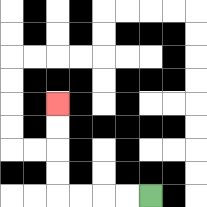{'start': '[6, 8]', 'end': '[2, 4]', 'path_directions': 'L,L,L,L,U,U,U,U', 'path_coordinates': '[[6, 8], [5, 8], [4, 8], [3, 8], [2, 8], [2, 7], [2, 6], [2, 5], [2, 4]]'}